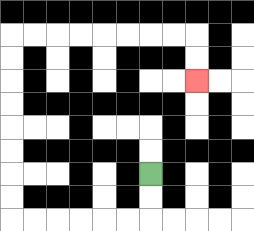{'start': '[6, 7]', 'end': '[8, 3]', 'path_directions': 'D,D,L,L,L,L,L,L,U,U,U,U,U,U,U,U,R,R,R,R,R,R,R,R,D,D', 'path_coordinates': '[[6, 7], [6, 8], [6, 9], [5, 9], [4, 9], [3, 9], [2, 9], [1, 9], [0, 9], [0, 8], [0, 7], [0, 6], [0, 5], [0, 4], [0, 3], [0, 2], [0, 1], [1, 1], [2, 1], [3, 1], [4, 1], [5, 1], [6, 1], [7, 1], [8, 1], [8, 2], [8, 3]]'}